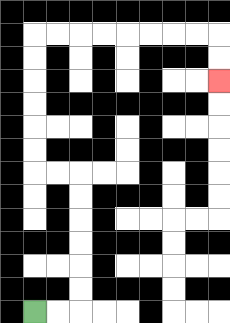{'start': '[1, 13]', 'end': '[9, 3]', 'path_directions': 'R,R,U,U,U,U,U,U,L,L,U,U,U,U,U,U,R,R,R,R,R,R,R,R,D,D', 'path_coordinates': '[[1, 13], [2, 13], [3, 13], [3, 12], [3, 11], [3, 10], [3, 9], [3, 8], [3, 7], [2, 7], [1, 7], [1, 6], [1, 5], [1, 4], [1, 3], [1, 2], [1, 1], [2, 1], [3, 1], [4, 1], [5, 1], [6, 1], [7, 1], [8, 1], [9, 1], [9, 2], [9, 3]]'}